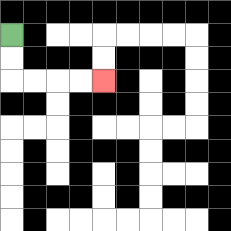{'start': '[0, 1]', 'end': '[4, 3]', 'path_directions': 'D,D,R,R,R,R', 'path_coordinates': '[[0, 1], [0, 2], [0, 3], [1, 3], [2, 3], [3, 3], [4, 3]]'}